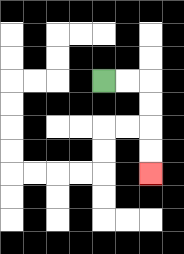{'start': '[4, 3]', 'end': '[6, 7]', 'path_directions': 'R,R,D,D,D,D', 'path_coordinates': '[[4, 3], [5, 3], [6, 3], [6, 4], [6, 5], [6, 6], [6, 7]]'}